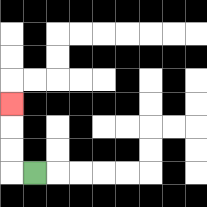{'start': '[1, 7]', 'end': '[0, 4]', 'path_directions': 'L,U,U,U', 'path_coordinates': '[[1, 7], [0, 7], [0, 6], [0, 5], [0, 4]]'}